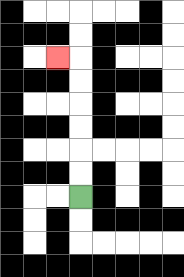{'start': '[3, 8]', 'end': '[2, 2]', 'path_directions': 'U,U,U,U,U,U,L', 'path_coordinates': '[[3, 8], [3, 7], [3, 6], [3, 5], [3, 4], [3, 3], [3, 2], [2, 2]]'}